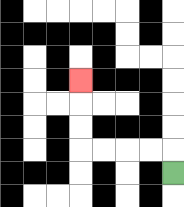{'start': '[7, 7]', 'end': '[3, 3]', 'path_directions': 'U,L,L,L,L,U,U,U', 'path_coordinates': '[[7, 7], [7, 6], [6, 6], [5, 6], [4, 6], [3, 6], [3, 5], [3, 4], [3, 3]]'}